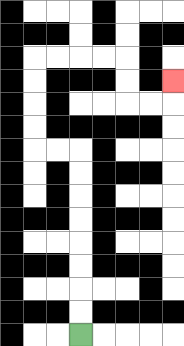{'start': '[3, 14]', 'end': '[7, 3]', 'path_directions': 'U,U,U,U,U,U,U,U,L,L,U,U,U,U,R,R,R,R,D,D,R,R,U', 'path_coordinates': '[[3, 14], [3, 13], [3, 12], [3, 11], [3, 10], [3, 9], [3, 8], [3, 7], [3, 6], [2, 6], [1, 6], [1, 5], [1, 4], [1, 3], [1, 2], [2, 2], [3, 2], [4, 2], [5, 2], [5, 3], [5, 4], [6, 4], [7, 4], [7, 3]]'}